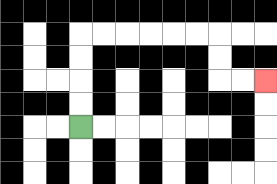{'start': '[3, 5]', 'end': '[11, 3]', 'path_directions': 'U,U,U,U,R,R,R,R,R,R,D,D,R,R', 'path_coordinates': '[[3, 5], [3, 4], [3, 3], [3, 2], [3, 1], [4, 1], [5, 1], [6, 1], [7, 1], [8, 1], [9, 1], [9, 2], [9, 3], [10, 3], [11, 3]]'}